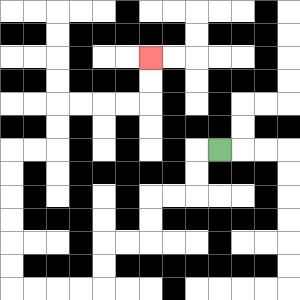{'start': '[9, 6]', 'end': '[6, 2]', 'path_directions': 'L,D,D,L,L,D,D,L,L,D,D,L,L,L,L,U,U,U,U,U,U,R,R,U,U,R,R,R,R,U,U', 'path_coordinates': '[[9, 6], [8, 6], [8, 7], [8, 8], [7, 8], [6, 8], [6, 9], [6, 10], [5, 10], [4, 10], [4, 11], [4, 12], [3, 12], [2, 12], [1, 12], [0, 12], [0, 11], [0, 10], [0, 9], [0, 8], [0, 7], [0, 6], [1, 6], [2, 6], [2, 5], [2, 4], [3, 4], [4, 4], [5, 4], [6, 4], [6, 3], [6, 2]]'}